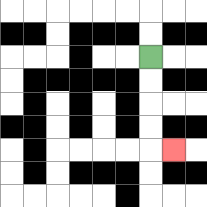{'start': '[6, 2]', 'end': '[7, 6]', 'path_directions': 'D,D,D,D,R', 'path_coordinates': '[[6, 2], [6, 3], [6, 4], [6, 5], [6, 6], [7, 6]]'}